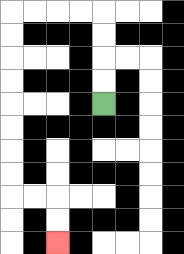{'start': '[4, 4]', 'end': '[2, 10]', 'path_directions': 'U,U,U,U,L,L,L,L,D,D,D,D,D,D,D,D,R,R,D,D', 'path_coordinates': '[[4, 4], [4, 3], [4, 2], [4, 1], [4, 0], [3, 0], [2, 0], [1, 0], [0, 0], [0, 1], [0, 2], [0, 3], [0, 4], [0, 5], [0, 6], [0, 7], [0, 8], [1, 8], [2, 8], [2, 9], [2, 10]]'}